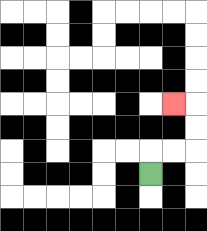{'start': '[6, 7]', 'end': '[7, 4]', 'path_directions': 'U,R,R,U,U,L', 'path_coordinates': '[[6, 7], [6, 6], [7, 6], [8, 6], [8, 5], [8, 4], [7, 4]]'}